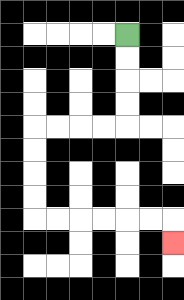{'start': '[5, 1]', 'end': '[7, 10]', 'path_directions': 'D,D,D,D,L,L,L,L,D,D,D,D,R,R,R,R,R,R,D', 'path_coordinates': '[[5, 1], [5, 2], [5, 3], [5, 4], [5, 5], [4, 5], [3, 5], [2, 5], [1, 5], [1, 6], [1, 7], [1, 8], [1, 9], [2, 9], [3, 9], [4, 9], [5, 9], [6, 9], [7, 9], [7, 10]]'}